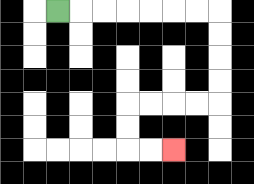{'start': '[2, 0]', 'end': '[7, 6]', 'path_directions': 'R,R,R,R,R,R,R,D,D,D,D,L,L,L,L,D,D,R,R', 'path_coordinates': '[[2, 0], [3, 0], [4, 0], [5, 0], [6, 0], [7, 0], [8, 0], [9, 0], [9, 1], [9, 2], [9, 3], [9, 4], [8, 4], [7, 4], [6, 4], [5, 4], [5, 5], [5, 6], [6, 6], [7, 6]]'}